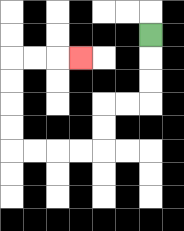{'start': '[6, 1]', 'end': '[3, 2]', 'path_directions': 'D,D,D,L,L,D,D,L,L,L,L,U,U,U,U,R,R,R', 'path_coordinates': '[[6, 1], [6, 2], [6, 3], [6, 4], [5, 4], [4, 4], [4, 5], [4, 6], [3, 6], [2, 6], [1, 6], [0, 6], [0, 5], [0, 4], [0, 3], [0, 2], [1, 2], [2, 2], [3, 2]]'}